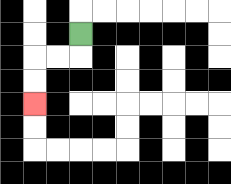{'start': '[3, 1]', 'end': '[1, 4]', 'path_directions': 'D,L,L,D,D', 'path_coordinates': '[[3, 1], [3, 2], [2, 2], [1, 2], [1, 3], [1, 4]]'}